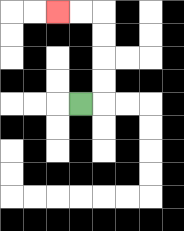{'start': '[3, 4]', 'end': '[2, 0]', 'path_directions': 'R,U,U,U,U,L,L', 'path_coordinates': '[[3, 4], [4, 4], [4, 3], [4, 2], [4, 1], [4, 0], [3, 0], [2, 0]]'}